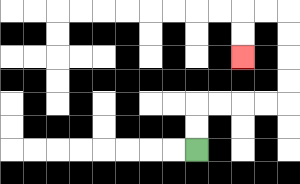{'start': '[8, 6]', 'end': '[10, 2]', 'path_directions': 'U,U,R,R,R,R,U,U,U,U,L,L,D,D', 'path_coordinates': '[[8, 6], [8, 5], [8, 4], [9, 4], [10, 4], [11, 4], [12, 4], [12, 3], [12, 2], [12, 1], [12, 0], [11, 0], [10, 0], [10, 1], [10, 2]]'}